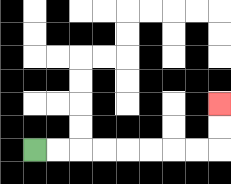{'start': '[1, 6]', 'end': '[9, 4]', 'path_directions': 'R,R,R,R,R,R,R,R,U,U', 'path_coordinates': '[[1, 6], [2, 6], [3, 6], [4, 6], [5, 6], [6, 6], [7, 6], [8, 6], [9, 6], [9, 5], [9, 4]]'}